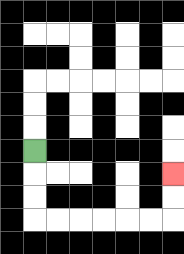{'start': '[1, 6]', 'end': '[7, 7]', 'path_directions': 'D,D,D,R,R,R,R,R,R,U,U', 'path_coordinates': '[[1, 6], [1, 7], [1, 8], [1, 9], [2, 9], [3, 9], [4, 9], [5, 9], [6, 9], [7, 9], [7, 8], [7, 7]]'}